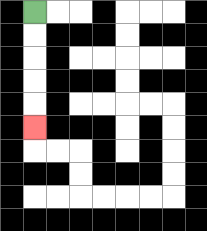{'start': '[1, 0]', 'end': '[1, 5]', 'path_directions': 'D,D,D,D,D', 'path_coordinates': '[[1, 0], [1, 1], [1, 2], [1, 3], [1, 4], [1, 5]]'}